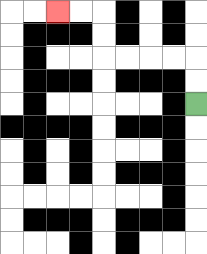{'start': '[8, 4]', 'end': '[2, 0]', 'path_directions': 'U,U,L,L,L,L,U,U,L,L', 'path_coordinates': '[[8, 4], [8, 3], [8, 2], [7, 2], [6, 2], [5, 2], [4, 2], [4, 1], [4, 0], [3, 0], [2, 0]]'}